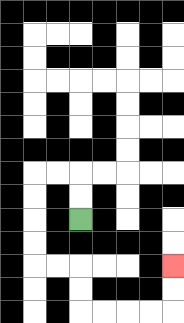{'start': '[3, 9]', 'end': '[7, 11]', 'path_directions': 'U,U,L,L,D,D,D,D,R,R,D,D,R,R,R,R,U,U', 'path_coordinates': '[[3, 9], [3, 8], [3, 7], [2, 7], [1, 7], [1, 8], [1, 9], [1, 10], [1, 11], [2, 11], [3, 11], [3, 12], [3, 13], [4, 13], [5, 13], [6, 13], [7, 13], [7, 12], [7, 11]]'}